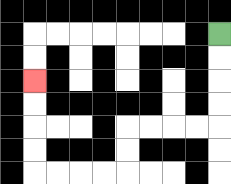{'start': '[9, 1]', 'end': '[1, 3]', 'path_directions': 'D,D,D,D,L,L,L,L,D,D,L,L,L,L,U,U,U,U', 'path_coordinates': '[[9, 1], [9, 2], [9, 3], [9, 4], [9, 5], [8, 5], [7, 5], [6, 5], [5, 5], [5, 6], [5, 7], [4, 7], [3, 7], [2, 7], [1, 7], [1, 6], [1, 5], [1, 4], [1, 3]]'}